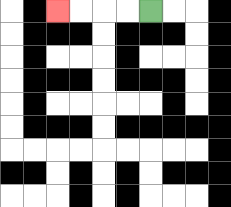{'start': '[6, 0]', 'end': '[2, 0]', 'path_directions': 'L,L,L,L', 'path_coordinates': '[[6, 0], [5, 0], [4, 0], [3, 0], [2, 0]]'}